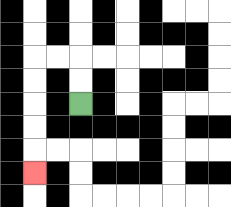{'start': '[3, 4]', 'end': '[1, 7]', 'path_directions': 'U,U,L,L,D,D,D,D,D', 'path_coordinates': '[[3, 4], [3, 3], [3, 2], [2, 2], [1, 2], [1, 3], [1, 4], [1, 5], [1, 6], [1, 7]]'}